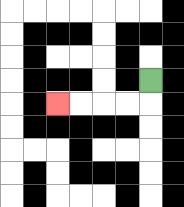{'start': '[6, 3]', 'end': '[2, 4]', 'path_directions': 'D,L,L,L,L', 'path_coordinates': '[[6, 3], [6, 4], [5, 4], [4, 4], [3, 4], [2, 4]]'}